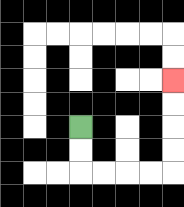{'start': '[3, 5]', 'end': '[7, 3]', 'path_directions': 'D,D,R,R,R,R,U,U,U,U', 'path_coordinates': '[[3, 5], [3, 6], [3, 7], [4, 7], [5, 7], [6, 7], [7, 7], [7, 6], [7, 5], [7, 4], [7, 3]]'}